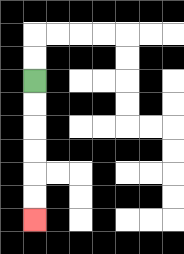{'start': '[1, 3]', 'end': '[1, 9]', 'path_directions': 'D,D,D,D,D,D', 'path_coordinates': '[[1, 3], [1, 4], [1, 5], [1, 6], [1, 7], [1, 8], [1, 9]]'}